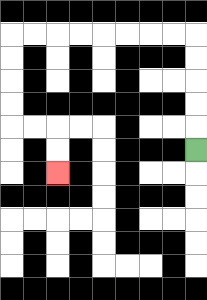{'start': '[8, 6]', 'end': '[2, 7]', 'path_directions': 'U,U,U,U,U,L,L,L,L,L,L,L,L,D,D,D,D,R,R,D,D', 'path_coordinates': '[[8, 6], [8, 5], [8, 4], [8, 3], [8, 2], [8, 1], [7, 1], [6, 1], [5, 1], [4, 1], [3, 1], [2, 1], [1, 1], [0, 1], [0, 2], [0, 3], [0, 4], [0, 5], [1, 5], [2, 5], [2, 6], [2, 7]]'}